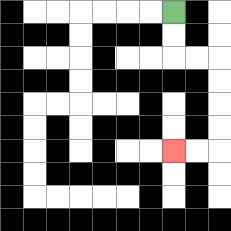{'start': '[7, 0]', 'end': '[7, 6]', 'path_directions': 'D,D,R,R,D,D,D,D,L,L', 'path_coordinates': '[[7, 0], [7, 1], [7, 2], [8, 2], [9, 2], [9, 3], [9, 4], [9, 5], [9, 6], [8, 6], [7, 6]]'}